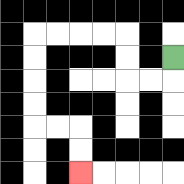{'start': '[7, 2]', 'end': '[3, 7]', 'path_directions': 'D,L,L,U,U,L,L,L,L,D,D,D,D,R,R,D,D', 'path_coordinates': '[[7, 2], [7, 3], [6, 3], [5, 3], [5, 2], [5, 1], [4, 1], [3, 1], [2, 1], [1, 1], [1, 2], [1, 3], [1, 4], [1, 5], [2, 5], [3, 5], [3, 6], [3, 7]]'}